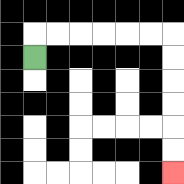{'start': '[1, 2]', 'end': '[7, 7]', 'path_directions': 'U,R,R,R,R,R,R,D,D,D,D,D,D', 'path_coordinates': '[[1, 2], [1, 1], [2, 1], [3, 1], [4, 1], [5, 1], [6, 1], [7, 1], [7, 2], [7, 3], [7, 4], [7, 5], [7, 6], [7, 7]]'}